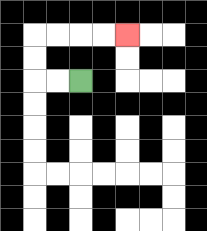{'start': '[3, 3]', 'end': '[5, 1]', 'path_directions': 'L,L,U,U,R,R,R,R', 'path_coordinates': '[[3, 3], [2, 3], [1, 3], [1, 2], [1, 1], [2, 1], [3, 1], [4, 1], [5, 1]]'}